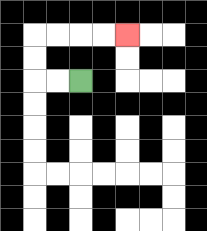{'start': '[3, 3]', 'end': '[5, 1]', 'path_directions': 'L,L,U,U,R,R,R,R', 'path_coordinates': '[[3, 3], [2, 3], [1, 3], [1, 2], [1, 1], [2, 1], [3, 1], [4, 1], [5, 1]]'}